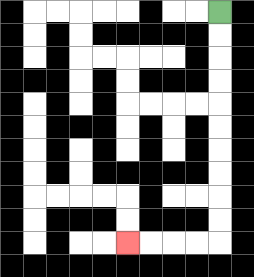{'start': '[9, 0]', 'end': '[5, 10]', 'path_directions': 'D,D,D,D,D,D,D,D,D,D,L,L,L,L', 'path_coordinates': '[[9, 0], [9, 1], [9, 2], [9, 3], [9, 4], [9, 5], [9, 6], [9, 7], [9, 8], [9, 9], [9, 10], [8, 10], [7, 10], [6, 10], [5, 10]]'}